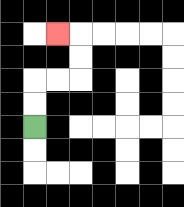{'start': '[1, 5]', 'end': '[2, 1]', 'path_directions': 'U,U,R,R,U,U,L', 'path_coordinates': '[[1, 5], [1, 4], [1, 3], [2, 3], [3, 3], [3, 2], [3, 1], [2, 1]]'}